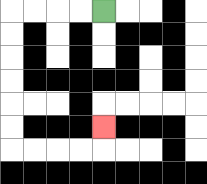{'start': '[4, 0]', 'end': '[4, 5]', 'path_directions': 'L,L,L,L,D,D,D,D,D,D,R,R,R,R,U', 'path_coordinates': '[[4, 0], [3, 0], [2, 0], [1, 0], [0, 0], [0, 1], [0, 2], [0, 3], [0, 4], [0, 5], [0, 6], [1, 6], [2, 6], [3, 6], [4, 6], [4, 5]]'}